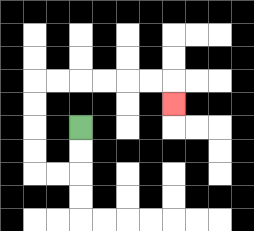{'start': '[3, 5]', 'end': '[7, 4]', 'path_directions': 'D,D,L,L,U,U,U,U,R,R,R,R,R,R,D', 'path_coordinates': '[[3, 5], [3, 6], [3, 7], [2, 7], [1, 7], [1, 6], [1, 5], [1, 4], [1, 3], [2, 3], [3, 3], [4, 3], [5, 3], [6, 3], [7, 3], [7, 4]]'}